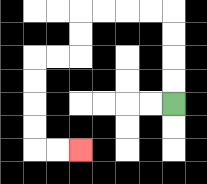{'start': '[7, 4]', 'end': '[3, 6]', 'path_directions': 'U,U,U,U,L,L,L,L,D,D,L,L,D,D,D,D,R,R', 'path_coordinates': '[[7, 4], [7, 3], [7, 2], [7, 1], [7, 0], [6, 0], [5, 0], [4, 0], [3, 0], [3, 1], [3, 2], [2, 2], [1, 2], [1, 3], [1, 4], [1, 5], [1, 6], [2, 6], [3, 6]]'}